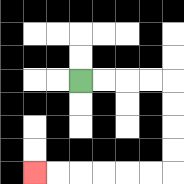{'start': '[3, 3]', 'end': '[1, 7]', 'path_directions': 'R,R,R,R,D,D,D,D,L,L,L,L,L,L', 'path_coordinates': '[[3, 3], [4, 3], [5, 3], [6, 3], [7, 3], [7, 4], [7, 5], [7, 6], [7, 7], [6, 7], [5, 7], [4, 7], [3, 7], [2, 7], [1, 7]]'}